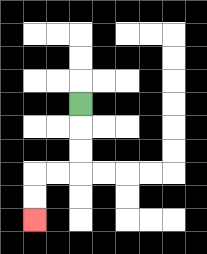{'start': '[3, 4]', 'end': '[1, 9]', 'path_directions': 'D,D,D,L,L,D,D', 'path_coordinates': '[[3, 4], [3, 5], [3, 6], [3, 7], [2, 7], [1, 7], [1, 8], [1, 9]]'}